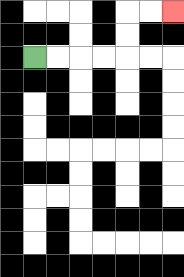{'start': '[1, 2]', 'end': '[7, 0]', 'path_directions': 'R,R,R,R,U,U,R,R', 'path_coordinates': '[[1, 2], [2, 2], [3, 2], [4, 2], [5, 2], [5, 1], [5, 0], [6, 0], [7, 0]]'}